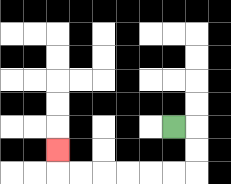{'start': '[7, 5]', 'end': '[2, 6]', 'path_directions': 'R,D,D,L,L,L,L,L,L,U', 'path_coordinates': '[[7, 5], [8, 5], [8, 6], [8, 7], [7, 7], [6, 7], [5, 7], [4, 7], [3, 7], [2, 7], [2, 6]]'}